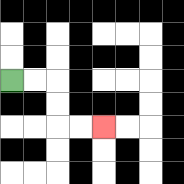{'start': '[0, 3]', 'end': '[4, 5]', 'path_directions': 'R,R,D,D,R,R', 'path_coordinates': '[[0, 3], [1, 3], [2, 3], [2, 4], [2, 5], [3, 5], [4, 5]]'}